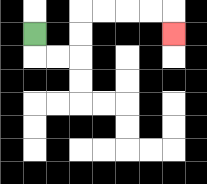{'start': '[1, 1]', 'end': '[7, 1]', 'path_directions': 'D,R,R,U,U,R,R,R,R,D', 'path_coordinates': '[[1, 1], [1, 2], [2, 2], [3, 2], [3, 1], [3, 0], [4, 0], [5, 0], [6, 0], [7, 0], [7, 1]]'}